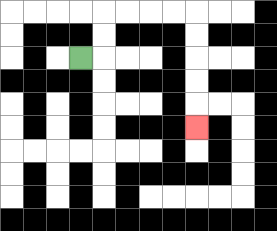{'start': '[3, 2]', 'end': '[8, 5]', 'path_directions': 'R,U,U,R,R,R,R,D,D,D,D,D', 'path_coordinates': '[[3, 2], [4, 2], [4, 1], [4, 0], [5, 0], [6, 0], [7, 0], [8, 0], [8, 1], [8, 2], [8, 3], [8, 4], [8, 5]]'}